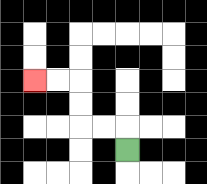{'start': '[5, 6]', 'end': '[1, 3]', 'path_directions': 'U,L,L,U,U,L,L', 'path_coordinates': '[[5, 6], [5, 5], [4, 5], [3, 5], [3, 4], [3, 3], [2, 3], [1, 3]]'}